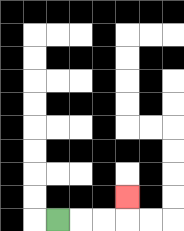{'start': '[2, 9]', 'end': '[5, 8]', 'path_directions': 'R,R,R,U', 'path_coordinates': '[[2, 9], [3, 9], [4, 9], [5, 9], [5, 8]]'}